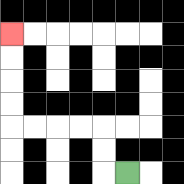{'start': '[5, 7]', 'end': '[0, 1]', 'path_directions': 'L,U,U,L,L,L,L,U,U,U,U', 'path_coordinates': '[[5, 7], [4, 7], [4, 6], [4, 5], [3, 5], [2, 5], [1, 5], [0, 5], [0, 4], [0, 3], [0, 2], [0, 1]]'}